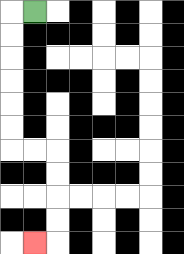{'start': '[1, 0]', 'end': '[1, 10]', 'path_directions': 'L,D,D,D,D,D,D,R,R,D,D,D,D,L', 'path_coordinates': '[[1, 0], [0, 0], [0, 1], [0, 2], [0, 3], [0, 4], [0, 5], [0, 6], [1, 6], [2, 6], [2, 7], [2, 8], [2, 9], [2, 10], [1, 10]]'}